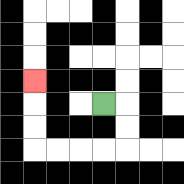{'start': '[4, 4]', 'end': '[1, 3]', 'path_directions': 'R,D,D,L,L,L,L,U,U,U', 'path_coordinates': '[[4, 4], [5, 4], [5, 5], [5, 6], [4, 6], [3, 6], [2, 6], [1, 6], [1, 5], [1, 4], [1, 3]]'}